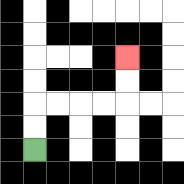{'start': '[1, 6]', 'end': '[5, 2]', 'path_directions': 'U,U,R,R,R,R,U,U', 'path_coordinates': '[[1, 6], [1, 5], [1, 4], [2, 4], [3, 4], [4, 4], [5, 4], [5, 3], [5, 2]]'}